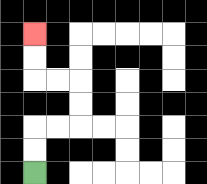{'start': '[1, 7]', 'end': '[1, 1]', 'path_directions': 'U,U,R,R,U,U,L,L,U,U', 'path_coordinates': '[[1, 7], [1, 6], [1, 5], [2, 5], [3, 5], [3, 4], [3, 3], [2, 3], [1, 3], [1, 2], [1, 1]]'}